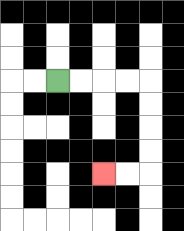{'start': '[2, 3]', 'end': '[4, 7]', 'path_directions': 'R,R,R,R,D,D,D,D,L,L', 'path_coordinates': '[[2, 3], [3, 3], [4, 3], [5, 3], [6, 3], [6, 4], [6, 5], [6, 6], [6, 7], [5, 7], [4, 7]]'}